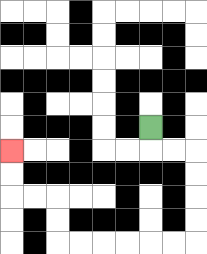{'start': '[6, 5]', 'end': '[0, 6]', 'path_directions': 'D,R,R,D,D,D,D,L,L,L,L,L,L,U,U,L,L,U,U', 'path_coordinates': '[[6, 5], [6, 6], [7, 6], [8, 6], [8, 7], [8, 8], [8, 9], [8, 10], [7, 10], [6, 10], [5, 10], [4, 10], [3, 10], [2, 10], [2, 9], [2, 8], [1, 8], [0, 8], [0, 7], [0, 6]]'}